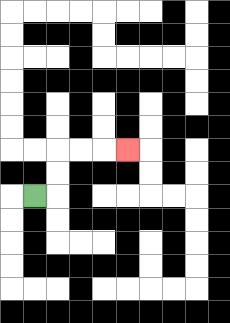{'start': '[1, 8]', 'end': '[5, 6]', 'path_directions': 'R,U,U,R,R,R', 'path_coordinates': '[[1, 8], [2, 8], [2, 7], [2, 6], [3, 6], [4, 6], [5, 6]]'}